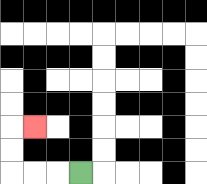{'start': '[3, 7]', 'end': '[1, 5]', 'path_directions': 'L,L,L,U,U,R', 'path_coordinates': '[[3, 7], [2, 7], [1, 7], [0, 7], [0, 6], [0, 5], [1, 5]]'}